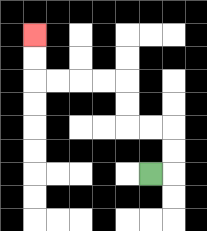{'start': '[6, 7]', 'end': '[1, 1]', 'path_directions': 'R,U,U,L,L,U,U,L,L,L,L,U,U', 'path_coordinates': '[[6, 7], [7, 7], [7, 6], [7, 5], [6, 5], [5, 5], [5, 4], [5, 3], [4, 3], [3, 3], [2, 3], [1, 3], [1, 2], [1, 1]]'}